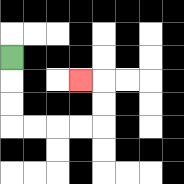{'start': '[0, 2]', 'end': '[3, 3]', 'path_directions': 'D,D,D,R,R,R,R,U,U,L', 'path_coordinates': '[[0, 2], [0, 3], [0, 4], [0, 5], [1, 5], [2, 5], [3, 5], [4, 5], [4, 4], [4, 3], [3, 3]]'}